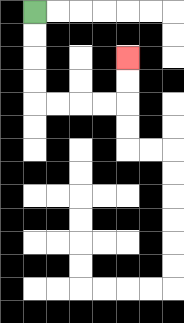{'start': '[1, 0]', 'end': '[5, 2]', 'path_directions': 'D,D,D,D,R,R,R,R,U,U', 'path_coordinates': '[[1, 0], [1, 1], [1, 2], [1, 3], [1, 4], [2, 4], [3, 4], [4, 4], [5, 4], [5, 3], [5, 2]]'}